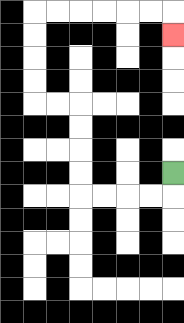{'start': '[7, 7]', 'end': '[7, 1]', 'path_directions': 'D,L,L,L,L,U,U,U,U,L,L,U,U,U,U,R,R,R,R,R,R,D', 'path_coordinates': '[[7, 7], [7, 8], [6, 8], [5, 8], [4, 8], [3, 8], [3, 7], [3, 6], [3, 5], [3, 4], [2, 4], [1, 4], [1, 3], [1, 2], [1, 1], [1, 0], [2, 0], [3, 0], [4, 0], [5, 0], [6, 0], [7, 0], [7, 1]]'}